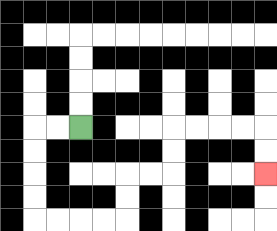{'start': '[3, 5]', 'end': '[11, 7]', 'path_directions': 'L,L,D,D,D,D,R,R,R,R,U,U,R,R,U,U,R,R,R,R,D,D', 'path_coordinates': '[[3, 5], [2, 5], [1, 5], [1, 6], [1, 7], [1, 8], [1, 9], [2, 9], [3, 9], [4, 9], [5, 9], [5, 8], [5, 7], [6, 7], [7, 7], [7, 6], [7, 5], [8, 5], [9, 5], [10, 5], [11, 5], [11, 6], [11, 7]]'}